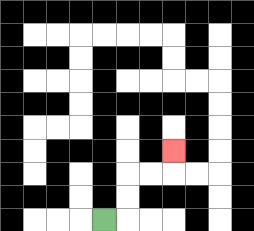{'start': '[4, 9]', 'end': '[7, 6]', 'path_directions': 'R,U,U,R,R,U', 'path_coordinates': '[[4, 9], [5, 9], [5, 8], [5, 7], [6, 7], [7, 7], [7, 6]]'}